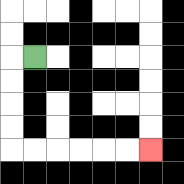{'start': '[1, 2]', 'end': '[6, 6]', 'path_directions': 'L,D,D,D,D,R,R,R,R,R,R', 'path_coordinates': '[[1, 2], [0, 2], [0, 3], [0, 4], [0, 5], [0, 6], [1, 6], [2, 6], [3, 6], [4, 6], [5, 6], [6, 6]]'}